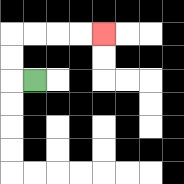{'start': '[1, 3]', 'end': '[4, 1]', 'path_directions': 'L,U,U,R,R,R,R', 'path_coordinates': '[[1, 3], [0, 3], [0, 2], [0, 1], [1, 1], [2, 1], [3, 1], [4, 1]]'}